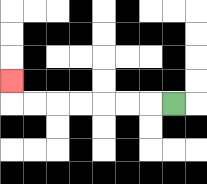{'start': '[7, 4]', 'end': '[0, 3]', 'path_directions': 'L,L,L,L,L,L,L,U', 'path_coordinates': '[[7, 4], [6, 4], [5, 4], [4, 4], [3, 4], [2, 4], [1, 4], [0, 4], [0, 3]]'}